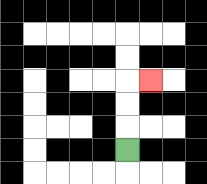{'start': '[5, 6]', 'end': '[6, 3]', 'path_directions': 'U,U,U,R', 'path_coordinates': '[[5, 6], [5, 5], [5, 4], [5, 3], [6, 3]]'}